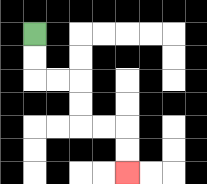{'start': '[1, 1]', 'end': '[5, 7]', 'path_directions': 'D,D,R,R,D,D,R,R,D,D', 'path_coordinates': '[[1, 1], [1, 2], [1, 3], [2, 3], [3, 3], [3, 4], [3, 5], [4, 5], [5, 5], [5, 6], [5, 7]]'}